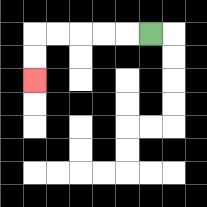{'start': '[6, 1]', 'end': '[1, 3]', 'path_directions': 'L,L,L,L,L,D,D', 'path_coordinates': '[[6, 1], [5, 1], [4, 1], [3, 1], [2, 1], [1, 1], [1, 2], [1, 3]]'}